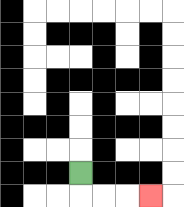{'start': '[3, 7]', 'end': '[6, 8]', 'path_directions': 'D,R,R,R', 'path_coordinates': '[[3, 7], [3, 8], [4, 8], [5, 8], [6, 8]]'}